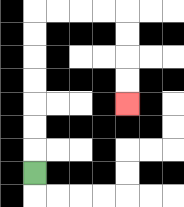{'start': '[1, 7]', 'end': '[5, 4]', 'path_directions': 'U,U,U,U,U,U,U,R,R,R,R,D,D,D,D', 'path_coordinates': '[[1, 7], [1, 6], [1, 5], [1, 4], [1, 3], [1, 2], [1, 1], [1, 0], [2, 0], [3, 0], [4, 0], [5, 0], [5, 1], [5, 2], [5, 3], [5, 4]]'}